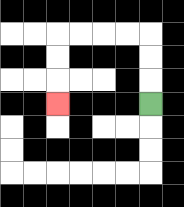{'start': '[6, 4]', 'end': '[2, 4]', 'path_directions': 'U,U,U,L,L,L,L,D,D,D', 'path_coordinates': '[[6, 4], [6, 3], [6, 2], [6, 1], [5, 1], [4, 1], [3, 1], [2, 1], [2, 2], [2, 3], [2, 4]]'}